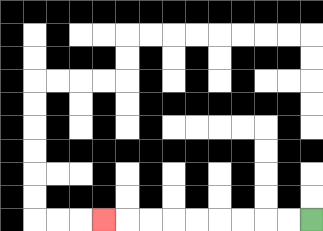{'start': '[13, 9]', 'end': '[4, 9]', 'path_directions': 'L,L,L,L,L,L,L,L,L', 'path_coordinates': '[[13, 9], [12, 9], [11, 9], [10, 9], [9, 9], [8, 9], [7, 9], [6, 9], [5, 9], [4, 9]]'}